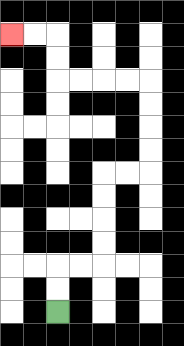{'start': '[2, 13]', 'end': '[0, 1]', 'path_directions': 'U,U,R,R,U,U,U,U,R,R,U,U,U,U,L,L,L,L,U,U,L,L', 'path_coordinates': '[[2, 13], [2, 12], [2, 11], [3, 11], [4, 11], [4, 10], [4, 9], [4, 8], [4, 7], [5, 7], [6, 7], [6, 6], [6, 5], [6, 4], [6, 3], [5, 3], [4, 3], [3, 3], [2, 3], [2, 2], [2, 1], [1, 1], [0, 1]]'}